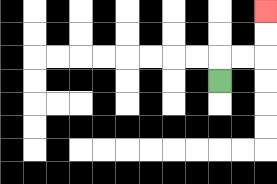{'start': '[9, 3]', 'end': '[11, 0]', 'path_directions': 'U,R,R,U,U', 'path_coordinates': '[[9, 3], [9, 2], [10, 2], [11, 2], [11, 1], [11, 0]]'}